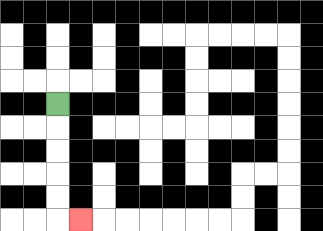{'start': '[2, 4]', 'end': '[3, 9]', 'path_directions': 'D,D,D,D,D,R', 'path_coordinates': '[[2, 4], [2, 5], [2, 6], [2, 7], [2, 8], [2, 9], [3, 9]]'}